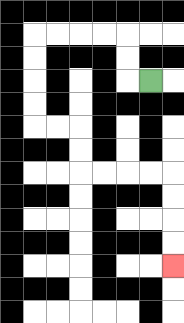{'start': '[6, 3]', 'end': '[7, 11]', 'path_directions': 'L,U,U,L,L,L,L,D,D,D,D,R,R,D,D,R,R,R,R,D,D,D,D', 'path_coordinates': '[[6, 3], [5, 3], [5, 2], [5, 1], [4, 1], [3, 1], [2, 1], [1, 1], [1, 2], [1, 3], [1, 4], [1, 5], [2, 5], [3, 5], [3, 6], [3, 7], [4, 7], [5, 7], [6, 7], [7, 7], [7, 8], [7, 9], [7, 10], [7, 11]]'}